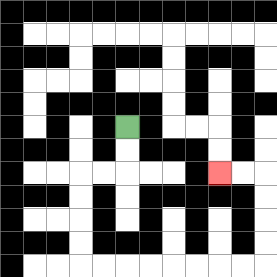{'start': '[5, 5]', 'end': '[9, 7]', 'path_directions': 'D,D,L,L,D,D,D,D,R,R,R,R,R,R,R,R,U,U,U,U,L,L', 'path_coordinates': '[[5, 5], [5, 6], [5, 7], [4, 7], [3, 7], [3, 8], [3, 9], [3, 10], [3, 11], [4, 11], [5, 11], [6, 11], [7, 11], [8, 11], [9, 11], [10, 11], [11, 11], [11, 10], [11, 9], [11, 8], [11, 7], [10, 7], [9, 7]]'}